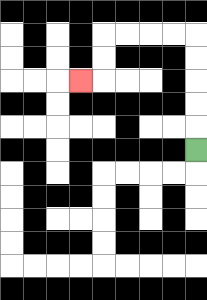{'start': '[8, 6]', 'end': '[3, 3]', 'path_directions': 'U,U,U,U,U,L,L,L,L,D,D,L', 'path_coordinates': '[[8, 6], [8, 5], [8, 4], [8, 3], [8, 2], [8, 1], [7, 1], [6, 1], [5, 1], [4, 1], [4, 2], [4, 3], [3, 3]]'}